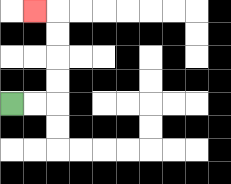{'start': '[0, 4]', 'end': '[1, 0]', 'path_directions': 'R,R,U,U,U,U,L', 'path_coordinates': '[[0, 4], [1, 4], [2, 4], [2, 3], [2, 2], [2, 1], [2, 0], [1, 0]]'}